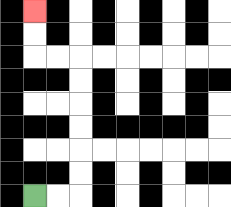{'start': '[1, 8]', 'end': '[1, 0]', 'path_directions': 'R,R,U,U,U,U,U,U,L,L,U,U', 'path_coordinates': '[[1, 8], [2, 8], [3, 8], [3, 7], [3, 6], [3, 5], [3, 4], [3, 3], [3, 2], [2, 2], [1, 2], [1, 1], [1, 0]]'}